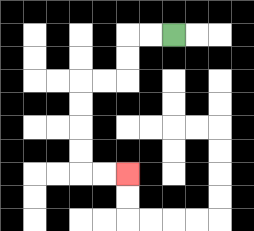{'start': '[7, 1]', 'end': '[5, 7]', 'path_directions': 'L,L,D,D,L,L,D,D,D,D,R,R', 'path_coordinates': '[[7, 1], [6, 1], [5, 1], [5, 2], [5, 3], [4, 3], [3, 3], [3, 4], [3, 5], [3, 6], [3, 7], [4, 7], [5, 7]]'}